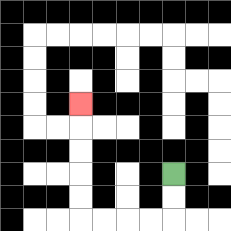{'start': '[7, 7]', 'end': '[3, 4]', 'path_directions': 'D,D,L,L,L,L,U,U,U,U,U', 'path_coordinates': '[[7, 7], [7, 8], [7, 9], [6, 9], [5, 9], [4, 9], [3, 9], [3, 8], [3, 7], [3, 6], [3, 5], [3, 4]]'}